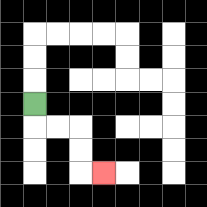{'start': '[1, 4]', 'end': '[4, 7]', 'path_directions': 'D,R,R,D,D,R', 'path_coordinates': '[[1, 4], [1, 5], [2, 5], [3, 5], [3, 6], [3, 7], [4, 7]]'}